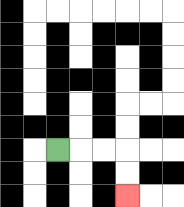{'start': '[2, 6]', 'end': '[5, 8]', 'path_directions': 'R,R,R,D,D', 'path_coordinates': '[[2, 6], [3, 6], [4, 6], [5, 6], [5, 7], [5, 8]]'}